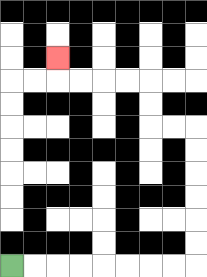{'start': '[0, 11]', 'end': '[2, 2]', 'path_directions': 'R,R,R,R,R,R,R,R,U,U,U,U,U,U,L,L,U,U,L,L,L,L,U', 'path_coordinates': '[[0, 11], [1, 11], [2, 11], [3, 11], [4, 11], [5, 11], [6, 11], [7, 11], [8, 11], [8, 10], [8, 9], [8, 8], [8, 7], [8, 6], [8, 5], [7, 5], [6, 5], [6, 4], [6, 3], [5, 3], [4, 3], [3, 3], [2, 3], [2, 2]]'}